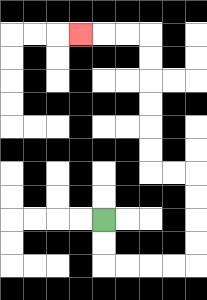{'start': '[4, 9]', 'end': '[3, 1]', 'path_directions': 'D,D,R,R,R,R,U,U,U,U,L,L,U,U,U,U,U,U,L,L,L', 'path_coordinates': '[[4, 9], [4, 10], [4, 11], [5, 11], [6, 11], [7, 11], [8, 11], [8, 10], [8, 9], [8, 8], [8, 7], [7, 7], [6, 7], [6, 6], [6, 5], [6, 4], [6, 3], [6, 2], [6, 1], [5, 1], [4, 1], [3, 1]]'}